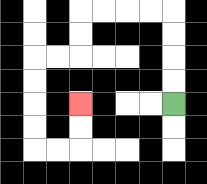{'start': '[7, 4]', 'end': '[3, 4]', 'path_directions': 'U,U,U,U,L,L,L,L,D,D,L,L,D,D,D,D,R,R,U,U', 'path_coordinates': '[[7, 4], [7, 3], [7, 2], [7, 1], [7, 0], [6, 0], [5, 0], [4, 0], [3, 0], [3, 1], [3, 2], [2, 2], [1, 2], [1, 3], [1, 4], [1, 5], [1, 6], [2, 6], [3, 6], [3, 5], [3, 4]]'}